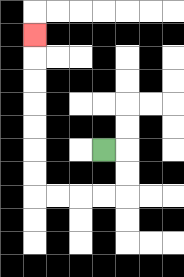{'start': '[4, 6]', 'end': '[1, 1]', 'path_directions': 'R,D,D,L,L,L,L,U,U,U,U,U,U,U', 'path_coordinates': '[[4, 6], [5, 6], [5, 7], [5, 8], [4, 8], [3, 8], [2, 8], [1, 8], [1, 7], [1, 6], [1, 5], [1, 4], [1, 3], [1, 2], [1, 1]]'}